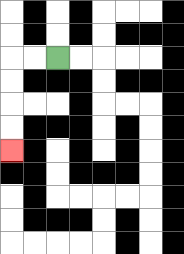{'start': '[2, 2]', 'end': '[0, 6]', 'path_directions': 'L,L,D,D,D,D', 'path_coordinates': '[[2, 2], [1, 2], [0, 2], [0, 3], [0, 4], [0, 5], [0, 6]]'}